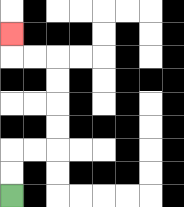{'start': '[0, 8]', 'end': '[0, 1]', 'path_directions': 'U,U,R,R,U,U,U,U,L,L,U', 'path_coordinates': '[[0, 8], [0, 7], [0, 6], [1, 6], [2, 6], [2, 5], [2, 4], [2, 3], [2, 2], [1, 2], [0, 2], [0, 1]]'}